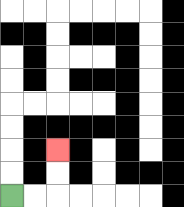{'start': '[0, 8]', 'end': '[2, 6]', 'path_directions': 'R,R,U,U', 'path_coordinates': '[[0, 8], [1, 8], [2, 8], [2, 7], [2, 6]]'}